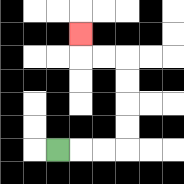{'start': '[2, 6]', 'end': '[3, 1]', 'path_directions': 'R,R,R,U,U,U,U,L,L,U', 'path_coordinates': '[[2, 6], [3, 6], [4, 6], [5, 6], [5, 5], [5, 4], [5, 3], [5, 2], [4, 2], [3, 2], [3, 1]]'}